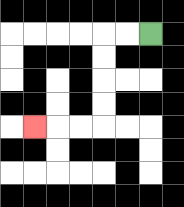{'start': '[6, 1]', 'end': '[1, 5]', 'path_directions': 'L,L,D,D,D,D,L,L,L', 'path_coordinates': '[[6, 1], [5, 1], [4, 1], [4, 2], [4, 3], [4, 4], [4, 5], [3, 5], [2, 5], [1, 5]]'}